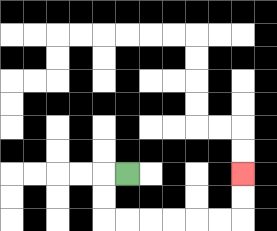{'start': '[5, 7]', 'end': '[10, 7]', 'path_directions': 'L,D,D,R,R,R,R,R,R,U,U', 'path_coordinates': '[[5, 7], [4, 7], [4, 8], [4, 9], [5, 9], [6, 9], [7, 9], [8, 9], [9, 9], [10, 9], [10, 8], [10, 7]]'}